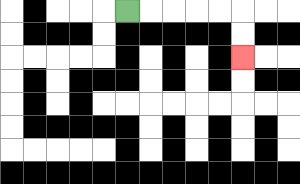{'start': '[5, 0]', 'end': '[10, 2]', 'path_directions': 'R,R,R,R,R,D,D', 'path_coordinates': '[[5, 0], [6, 0], [7, 0], [8, 0], [9, 0], [10, 0], [10, 1], [10, 2]]'}